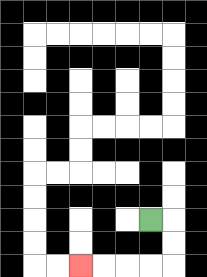{'start': '[6, 9]', 'end': '[3, 11]', 'path_directions': 'R,D,D,L,L,L,L', 'path_coordinates': '[[6, 9], [7, 9], [7, 10], [7, 11], [6, 11], [5, 11], [4, 11], [3, 11]]'}